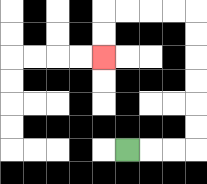{'start': '[5, 6]', 'end': '[4, 2]', 'path_directions': 'R,R,R,U,U,U,U,U,U,L,L,L,L,D,D', 'path_coordinates': '[[5, 6], [6, 6], [7, 6], [8, 6], [8, 5], [8, 4], [8, 3], [8, 2], [8, 1], [8, 0], [7, 0], [6, 0], [5, 0], [4, 0], [4, 1], [4, 2]]'}